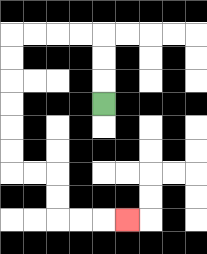{'start': '[4, 4]', 'end': '[5, 9]', 'path_directions': 'U,U,U,L,L,L,L,D,D,D,D,D,D,R,R,D,D,R,R,R', 'path_coordinates': '[[4, 4], [4, 3], [4, 2], [4, 1], [3, 1], [2, 1], [1, 1], [0, 1], [0, 2], [0, 3], [0, 4], [0, 5], [0, 6], [0, 7], [1, 7], [2, 7], [2, 8], [2, 9], [3, 9], [4, 9], [5, 9]]'}